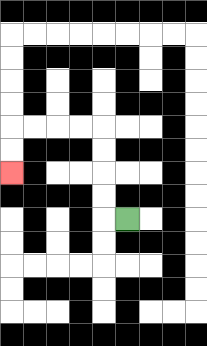{'start': '[5, 9]', 'end': '[0, 7]', 'path_directions': 'L,U,U,U,U,L,L,L,L,D,D', 'path_coordinates': '[[5, 9], [4, 9], [4, 8], [4, 7], [4, 6], [4, 5], [3, 5], [2, 5], [1, 5], [0, 5], [0, 6], [0, 7]]'}